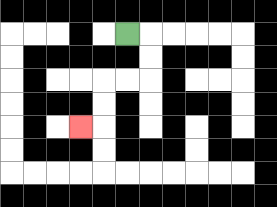{'start': '[5, 1]', 'end': '[3, 5]', 'path_directions': 'R,D,D,L,L,D,D,L', 'path_coordinates': '[[5, 1], [6, 1], [6, 2], [6, 3], [5, 3], [4, 3], [4, 4], [4, 5], [3, 5]]'}